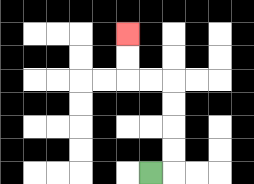{'start': '[6, 7]', 'end': '[5, 1]', 'path_directions': 'R,U,U,U,U,L,L,U,U', 'path_coordinates': '[[6, 7], [7, 7], [7, 6], [7, 5], [7, 4], [7, 3], [6, 3], [5, 3], [5, 2], [5, 1]]'}